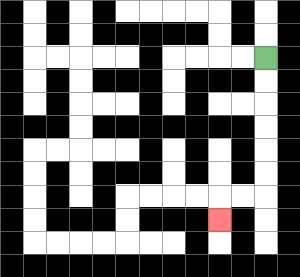{'start': '[11, 2]', 'end': '[9, 9]', 'path_directions': 'D,D,D,D,D,D,L,L,D', 'path_coordinates': '[[11, 2], [11, 3], [11, 4], [11, 5], [11, 6], [11, 7], [11, 8], [10, 8], [9, 8], [9, 9]]'}